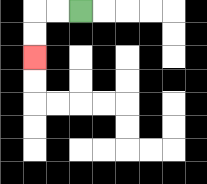{'start': '[3, 0]', 'end': '[1, 2]', 'path_directions': 'L,L,D,D', 'path_coordinates': '[[3, 0], [2, 0], [1, 0], [1, 1], [1, 2]]'}